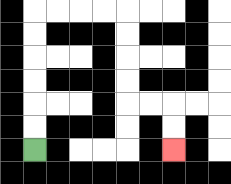{'start': '[1, 6]', 'end': '[7, 6]', 'path_directions': 'U,U,U,U,U,U,R,R,R,R,D,D,D,D,R,R,D,D', 'path_coordinates': '[[1, 6], [1, 5], [1, 4], [1, 3], [1, 2], [1, 1], [1, 0], [2, 0], [3, 0], [4, 0], [5, 0], [5, 1], [5, 2], [5, 3], [5, 4], [6, 4], [7, 4], [7, 5], [7, 6]]'}